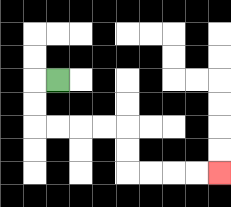{'start': '[2, 3]', 'end': '[9, 7]', 'path_directions': 'L,D,D,R,R,R,R,D,D,R,R,R,R', 'path_coordinates': '[[2, 3], [1, 3], [1, 4], [1, 5], [2, 5], [3, 5], [4, 5], [5, 5], [5, 6], [5, 7], [6, 7], [7, 7], [8, 7], [9, 7]]'}